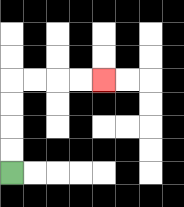{'start': '[0, 7]', 'end': '[4, 3]', 'path_directions': 'U,U,U,U,R,R,R,R', 'path_coordinates': '[[0, 7], [0, 6], [0, 5], [0, 4], [0, 3], [1, 3], [2, 3], [3, 3], [4, 3]]'}